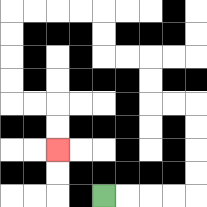{'start': '[4, 8]', 'end': '[2, 6]', 'path_directions': 'R,R,R,R,U,U,U,U,L,L,U,U,L,L,U,U,L,L,L,L,D,D,D,D,R,R,D,D', 'path_coordinates': '[[4, 8], [5, 8], [6, 8], [7, 8], [8, 8], [8, 7], [8, 6], [8, 5], [8, 4], [7, 4], [6, 4], [6, 3], [6, 2], [5, 2], [4, 2], [4, 1], [4, 0], [3, 0], [2, 0], [1, 0], [0, 0], [0, 1], [0, 2], [0, 3], [0, 4], [1, 4], [2, 4], [2, 5], [2, 6]]'}